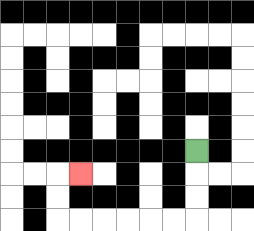{'start': '[8, 6]', 'end': '[3, 7]', 'path_directions': 'D,D,D,L,L,L,L,L,L,U,U,R', 'path_coordinates': '[[8, 6], [8, 7], [8, 8], [8, 9], [7, 9], [6, 9], [5, 9], [4, 9], [3, 9], [2, 9], [2, 8], [2, 7], [3, 7]]'}